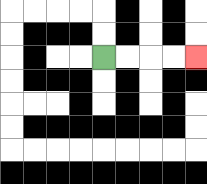{'start': '[4, 2]', 'end': '[8, 2]', 'path_directions': 'R,R,R,R', 'path_coordinates': '[[4, 2], [5, 2], [6, 2], [7, 2], [8, 2]]'}